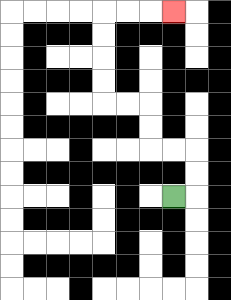{'start': '[7, 8]', 'end': '[7, 0]', 'path_directions': 'R,U,U,L,L,U,U,L,L,U,U,U,U,R,R,R', 'path_coordinates': '[[7, 8], [8, 8], [8, 7], [8, 6], [7, 6], [6, 6], [6, 5], [6, 4], [5, 4], [4, 4], [4, 3], [4, 2], [4, 1], [4, 0], [5, 0], [6, 0], [7, 0]]'}